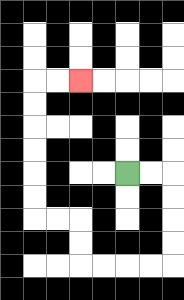{'start': '[5, 7]', 'end': '[3, 3]', 'path_directions': 'R,R,D,D,D,D,L,L,L,L,U,U,L,L,U,U,U,U,U,U,R,R', 'path_coordinates': '[[5, 7], [6, 7], [7, 7], [7, 8], [7, 9], [7, 10], [7, 11], [6, 11], [5, 11], [4, 11], [3, 11], [3, 10], [3, 9], [2, 9], [1, 9], [1, 8], [1, 7], [1, 6], [1, 5], [1, 4], [1, 3], [2, 3], [3, 3]]'}